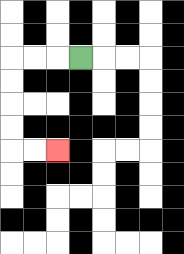{'start': '[3, 2]', 'end': '[2, 6]', 'path_directions': 'L,L,L,D,D,D,D,R,R', 'path_coordinates': '[[3, 2], [2, 2], [1, 2], [0, 2], [0, 3], [0, 4], [0, 5], [0, 6], [1, 6], [2, 6]]'}